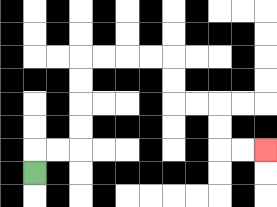{'start': '[1, 7]', 'end': '[11, 6]', 'path_directions': 'U,R,R,U,U,U,U,R,R,R,R,D,D,R,R,D,D,R,R', 'path_coordinates': '[[1, 7], [1, 6], [2, 6], [3, 6], [3, 5], [3, 4], [3, 3], [3, 2], [4, 2], [5, 2], [6, 2], [7, 2], [7, 3], [7, 4], [8, 4], [9, 4], [9, 5], [9, 6], [10, 6], [11, 6]]'}